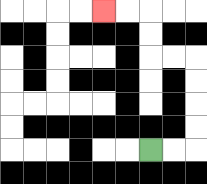{'start': '[6, 6]', 'end': '[4, 0]', 'path_directions': 'R,R,U,U,U,U,L,L,U,U,L,L', 'path_coordinates': '[[6, 6], [7, 6], [8, 6], [8, 5], [8, 4], [8, 3], [8, 2], [7, 2], [6, 2], [6, 1], [6, 0], [5, 0], [4, 0]]'}